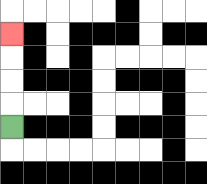{'start': '[0, 5]', 'end': '[0, 1]', 'path_directions': 'U,U,U,U', 'path_coordinates': '[[0, 5], [0, 4], [0, 3], [0, 2], [0, 1]]'}